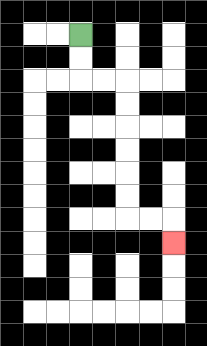{'start': '[3, 1]', 'end': '[7, 10]', 'path_directions': 'D,D,R,R,D,D,D,D,D,D,R,R,D', 'path_coordinates': '[[3, 1], [3, 2], [3, 3], [4, 3], [5, 3], [5, 4], [5, 5], [5, 6], [5, 7], [5, 8], [5, 9], [6, 9], [7, 9], [7, 10]]'}